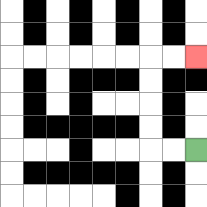{'start': '[8, 6]', 'end': '[8, 2]', 'path_directions': 'L,L,U,U,U,U,R,R', 'path_coordinates': '[[8, 6], [7, 6], [6, 6], [6, 5], [6, 4], [6, 3], [6, 2], [7, 2], [8, 2]]'}